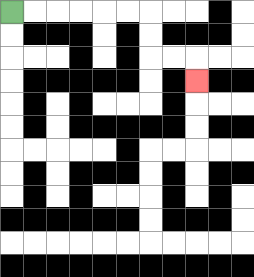{'start': '[0, 0]', 'end': '[8, 3]', 'path_directions': 'R,R,R,R,R,R,D,D,R,R,D', 'path_coordinates': '[[0, 0], [1, 0], [2, 0], [3, 0], [4, 0], [5, 0], [6, 0], [6, 1], [6, 2], [7, 2], [8, 2], [8, 3]]'}